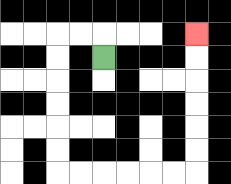{'start': '[4, 2]', 'end': '[8, 1]', 'path_directions': 'U,L,L,D,D,D,D,D,D,R,R,R,R,R,R,U,U,U,U,U,U', 'path_coordinates': '[[4, 2], [4, 1], [3, 1], [2, 1], [2, 2], [2, 3], [2, 4], [2, 5], [2, 6], [2, 7], [3, 7], [4, 7], [5, 7], [6, 7], [7, 7], [8, 7], [8, 6], [8, 5], [8, 4], [8, 3], [8, 2], [8, 1]]'}